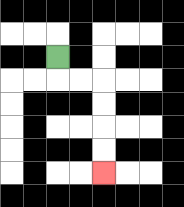{'start': '[2, 2]', 'end': '[4, 7]', 'path_directions': 'D,R,R,D,D,D,D', 'path_coordinates': '[[2, 2], [2, 3], [3, 3], [4, 3], [4, 4], [4, 5], [4, 6], [4, 7]]'}